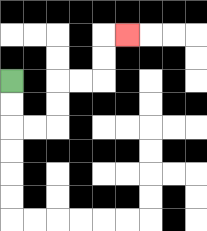{'start': '[0, 3]', 'end': '[5, 1]', 'path_directions': 'D,D,R,R,U,U,R,R,U,U,R', 'path_coordinates': '[[0, 3], [0, 4], [0, 5], [1, 5], [2, 5], [2, 4], [2, 3], [3, 3], [4, 3], [4, 2], [4, 1], [5, 1]]'}